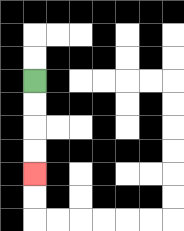{'start': '[1, 3]', 'end': '[1, 7]', 'path_directions': 'D,D,D,D', 'path_coordinates': '[[1, 3], [1, 4], [1, 5], [1, 6], [1, 7]]'}